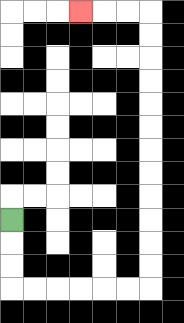{'start': '[0, 9]', 'end': '[3, 0]', 'path_directions': 'D,D,D,R,R,R,R,R,R,U,U,U,U,U,U,U,U,U,U,U,U,L,L,L', 'path_coordinates': '[[0, 9], [0, 10], [0, 11], [0, 12], [1, 12], [2, 12], [3, 12], [4, 12], [5, 12], [6, 12], [6, 11], [6, 10], [6, 9], [6, 8], [6, 7], [6, 6], [6, 5], [6, 4], [6, 3], [6, 2], [6, 1], [6, 0], [5, 0], [4, 0], [3, 0]]'}